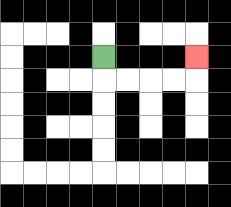{'start': '[4, 2]', 'end': '[8, 2]', 'path_directions': 'D,R,R,R,R,U', 'path_coordinates': '[[4, 2], [4, 3], [5, 3], [6, 3], [7, 3], [8, 3], [8, 2]]'}